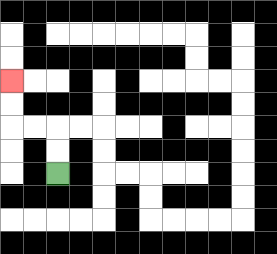{'start': '[2, 7]', 'end': '[0, 3]', 'path_directions': 'U,U,L,L,U,U', 'path_coordinates': '[[2, 7], [2, 6], [2, 5], [1, 5], [0, 5], [0, 4], [0, 3]]'}